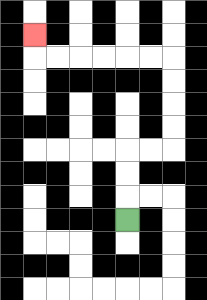{'start': '[5, 9]', 'end': '[1, 1]', 'path_directions': 'U,U,U,R,R,U,U,U,U,L,L,L,L,L,L,U', 'path_coordinates': '[[5, 9], [5, 8], [5, 7], [5, 6], [6, 6], [7, 6], [7, 5], [7, 4], [7, 3], [7, 2], [6, 2], [5, 2], [4, 2], [3, 2], [2, 2], [1, 2], [1, 1]]'}